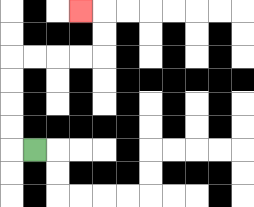{'start': '[1, 6]', 'end': '[3, 0]', 'path_directions': 'L,U,U,U,U,R,R,R,R,U,U,L', 'path_coordinates': '[[1, 6], [0, 6], [0, 5], [0, 4], [0, 3], [0, 2], [1, 2], [2, 2], [3, 2], [4, 2], [4, 1], [4, 0], [3, 0]]'}